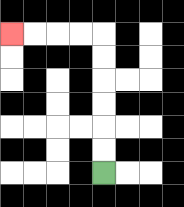{'start': '[4, 7]', 'end': '[0, 1]', 'path_directions': 'U,U,U,U,U,U,L,L,L,L', 'path_coordinates': '[[4, 7], [4, 6], [4, 5], [4, 4], [4, 3], [4, 2], [4, 1], [3, 1], [2, 1], [1, 1], [0, 1]]'}